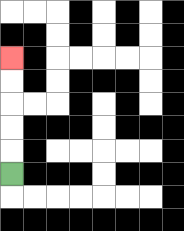{'start': '[0, 7]', 'end': '[0, 2]', 'path_directions': 'U,U,U,U,U', 'path_coordinates': '[[0, 7], [0, 6], [0, 5], [0, 4], [0, 3], [0, 2]]'}